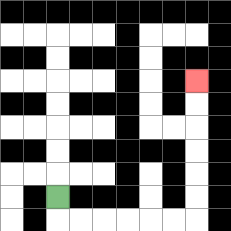{'start': '[2, 8]', 'end': '[8, 3]', 'path_directions': 'D,R,R,R,R,R,R,U,U,U,U,U,U', 'path_coordinates': '[[2, 8], [2, 9], [3, 9], [4, 9], [5, 9], [6, 9], [7, 9], [8, 9], [8, 8], [8, 7], [8, 6], [8, 5], [8, 4], [8, 3]]'}